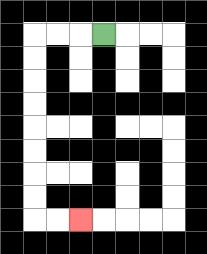{'start': '[4, 1]', 'end': '[3, 9]', 'path_directions': 'L,L,L,D,D,D,D,D,D,D,D,R,R', 'path_coordinates': '[[4, 1], [3, 1], [2, 1], [1, 1], [1, 2], [1, 3], [1, 4], [1, 5], [1, 6], [1, 7], [1, 8], [1, 9], [2, 9], [3, 9]]'}